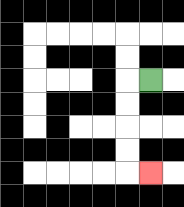{'start': '[6, 3]', 'end': '[6, 7]', 'path_directions': 'L,D,D,D,D,R', 'path_coordinates': '[[6, 3], [5, 3], [5, 4], [5, 5], [5, 6], [5, 7], [6, 7]]'}